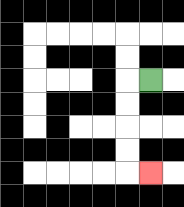{'start': '[6, 3]', 'end': '[6, 7]', 'path_directions': 'L,D,D,D,D,R', 'path_coordinates': '[[6, 3], [5, 3], [5, 4], [5, 5], [5, 6], [5, 7], [6, 7]]'}